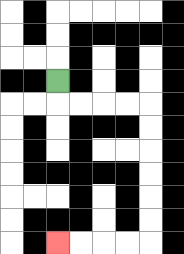{'start': '[2, 3]', 'end': '[2, 10]', 'path_directions': 'D,R,R,R,R,D,D,D,D,D,D,L,L,L,L', 'path_coordinates': '[[2, 3], [2, 4], [3, 4], [4, 4], [5, 4], [6, 4], [6, 5], [6, 6], [6, 7], [6, 8], [6, 9], [6, 10], [5, 10], [4, 10], [3, 10], [2, 10]]'}